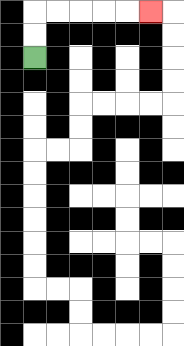{'start': '[1, 2]', 'end': '[6, 0]', 'path_directions': 'U,U,R,R,R,R,R', 'path_coordinates': '[[1, 2], [1, 1], [1, 0], [2, 0], [3, 0], [4, 0], [5, 0], [6, 0]]'}